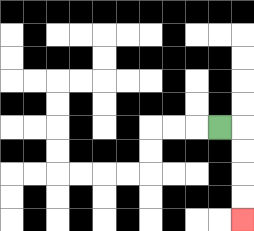{'start': '[9, 5]', 'end': '[10, 9]', 'path_directions': 'R,D,D,D,D', 'path_coordinates': '[[9, 5], [10, 5], [10, 6], [10, 7], [10, 8], [10, 9]]'}